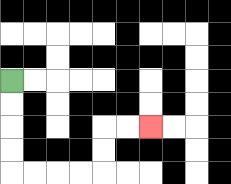{'start': '[0, 3]', 'end': '[6, 5]', 'path_directions': 'D,D,D,D,R,R,R,R,U,U,R,R', 'path_coordinates': '[[0, 3], [0, 4], [0, 5], [0, 6], [0, 7], [1, 7], [2, 7], [3, 7], [4, 7], [4, 6], [4, 5], [5, 5], [6, 5]]'}